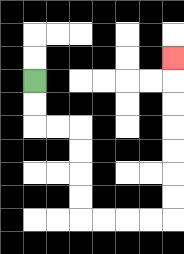{'start': '[1, 3]', 'end': '[7, 2]', 'path_directions': 'D,D,R,R,D,D,D,D,R,R,R,R,U,U,U,U,U,U,U', 'path_coordinates': '[[1, 3], [1, 4], [1, 5], [2, 5], [3, 5], [3, 6], [3, 7], [3, 8], [3, 9], [4, 9], [5, 9], [6, 9], [7, 9], [7, 8], [7, 7], [7, 6], [7, 5], [7, 4], [7, 3], [7, 2]]'}